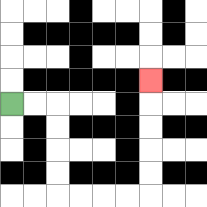{'start': '[0, 4]', 'end': '[6, 3]', 'path_directions': 'R,R,D,D,D,D,R,R,R,R,U,U,U,U,U', 'path_coordinates': '[[0, 4], [1, 4], [2, 4], [2, 5], [2, 6], [2, 7], [2, 8], [3, 8], [4, 8], [5, 8], [6, 8], [6, 7], [6, 6], [6, 5], [6, 4], [6, 3]]'}